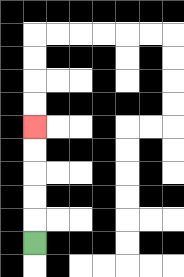{'start': '[1, 10]', 'end': '[1, 5]', 'path_directions': 'U,U,U,U,U', 'path_coordinates': '[[1, 10], [1, 9], [1, 8], [1, 7], [1, 6], [1, 5]]'}